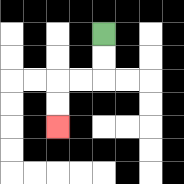{'start': '[4, 1]', 'end': '[2, 5]', 'path_directions': 'D,D,L,L,D,D', 'path_coordinates': '[[4, 1], [4, 2], [4, 3], [3, 3], [2, 3], [2, 4], [2, 5]]'}